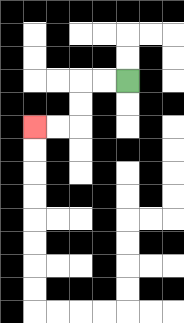{'start': '[5, 3]', 'end': '[1, 5]', 'path_directions': 'L,L,D,D,L,L', 'path_coordinates': '[[5, 3], [4, 3], [3, 3], [3, 4], [3, 5], [2, 5], [1, 5]]'}